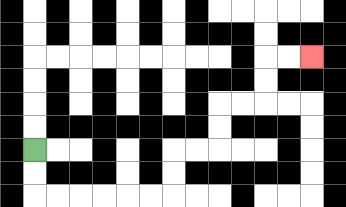{'start': '[1, 6]', 'end': '[13, 2]', 'path_directions': 'D,D,R,R,R,R,R,R,U,U,R,R,U,U,R,R,U,U,R,R', 'path_coordinates': '[[1, 6], [1, 7], [1, 8], [2, 8], [3, 8], [4, 8], [5, 8], [6, 8], [7, 8], [7, 7], [7, 6], [8, 6], [9, 6], [9, 5], [9, 4], [10, 4], [11, 4], [11, 3], [11, 2], [12, 2], [13, 2]]'}